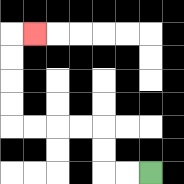{'start': '[6, 7]', 'end': '[1, 1]', 'path_directions': 'L,L,U,U,L,L,L,L,U,U,U,U,R', 'path_coordinates': '[[6, 7], [5, 7], [4, 7], [4, 6], [4, 5], [3, 5], [2, 5], [1, 5], [0, 5], [0, 4], [0, 3], [0, 2], [0, 1], [1, 1]]'}